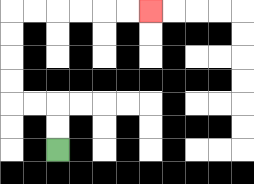{'start': '[2, 6]', 'end': '[6, 0]', 'path_directions': 'U,U,L,L,U,U,U,U,R,R,R,R,R,R', 'path_coordinates': '[[2, 6], [2, 5], [2, 4], [1, 4], [0, 4], [0, 3], [0, 2], [0, 1], [0, 0], [1, 0], [2, 0], [3, 0], [4, 0], [5, 0], [6, 0]]'}